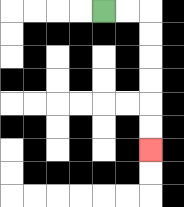{'start': '[4, 0]', 'end': '[6, 6]', 'path_directions': 'R,R,D,D,D,D,D,D', 'path_coordinates': '[[4, 0], [5, 0], [6, 0], [6, 1], [6, 2], [6, 3], [6, 4], [6, 5], [6, 6]]'}